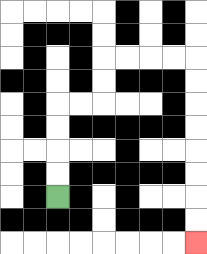{'start': '[2, 8]', 'end': '[8, 10]', 'path_directions': 'U,U,U,U,R,R,U,U,R,R,R,R,D,D,D,D,D,D,D,D', 'path_coordinates': '[[2, 8], [2, 7], [2, 6], [2, 5], [2, 4], [3, 4], [4, 4], [4, 3], [4, 2], [5, 2], [6, 2], [7, 2], [8, 2], [8, 3], [8, 4], [8, 5], [8, 6], [8, 7], [8, 8], [8, 9], [8, 10]]'}